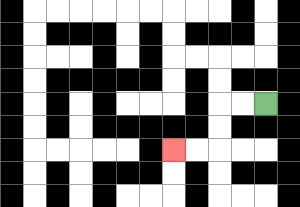{'start': '[11, 4]', 'end': '[7, 6]', 'path_directions': 'L,L,D,D,L,L', 'path_coordinates': '[[11, 4], [10, 4], [9, 4], [9, 5], [9, 6], [8, 6], [7, 6]]'}